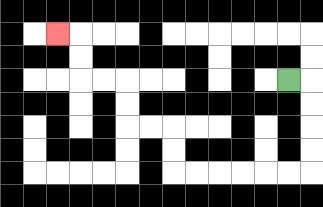{'start': '[12, 3]', 'end': '[2, 1]', 'path_directions': 'R,D,D,D,D,L,L,L,L,L,L,U,U,L,L,U,U,L,L,U,U,L', 'path_coordinates': '[[12, 3], [13, 3], [13, 4], [13, 5], [13, 6], [13, 7], [12, 7], [11, 7], [10, 7], [9, 7], [8, 7], [7, 7], [7, 6], [7, 5], [6, 5], [5, 5], [5, 4], [5, 3], [4, 3], [3, 3], [3, 2], [3, 1], [2, 1]]'}